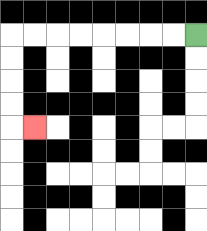{'start': '[8, 1]', 'end': '[1, 5]', 'path_directions': 'L,L,L,L,L,L,L,L,D,D,D,D,R', 'path_coordinates': '[[8, 1], [7, 1], [6, 1], [5, 1], [4, 1], [3, 1], [2, 1], [1, 1], [0, 1], [0, 2], [0, 3], [0, 4], [0, 5], [1, 5]]'}